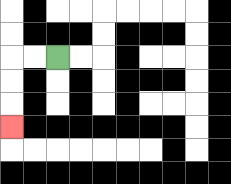{'start': '[2, 2]', 'end': '[0, 5]', 'path_directions': 'L,L,D,D,D', 'path_coordinates': '[[2, 2], [1, 2], [0, 2], [0, 3], [0, 4], [0, 5]]'}